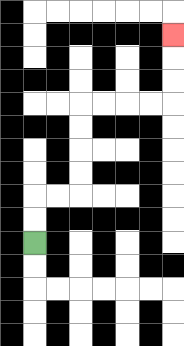{'start': '[1, 10]', 'end': '[7, 1]', 'path_directions': 'U,U,R,R,U,U,U,U,R,R,R,R,U,U,U', 'path_coordinates': '[[1, 10], [1, 9], [1, 8], [2, 8], [3, 8], [3, 7], [3, 6], [3, 5], [3, 4], [4, 4], [5, 4], [6, 4], [7, 4], [7, 3], [7, 2], [7, 1]]'}